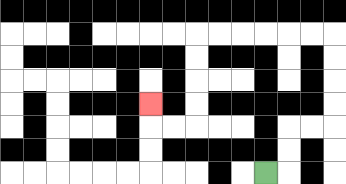{'start': '[11, 7]', 'end': '[6, 4]', 'path_directions': 'R,U,U,R,R,U,U,U,U,L,L,L,L,L,L,D,D,D,D,L,L,U', 'path_coordinates': '[[11, 7], [12, 7], [12, 6], [12, 5], [13, 5], [14, 5], [14, 4], [14, 3], [14, 2], [14, 1], [13, 1], [12, 1], [11, 1], [10, 1], [9, 1], [8, 1], [8, 2], [8, 3], [8, 4], [8, 5], [7, 5], [6, 5], [6, 4]]'}